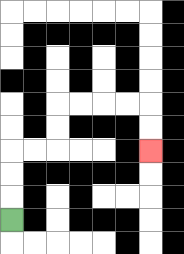{'start': '[0, 9]', 'end': '[6, 6]', 'path_directions': 'U,U,U,R,R,U,U,R,R,R,R,D,D', 'path_coordinates': '[[0, 9], [0, 8], [0, 7], [0, 6], [1, 6], [2, 6], [2, 5], [2, 4], [3, 4], [4, 4], [5, 4], [6, 4], [6, 5], [6, 6]]'}